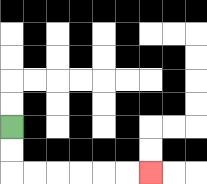{'start': '[0, 5]', 'end': '[6, 7]', 'path_directions': 'D,D,R,R,R,R,R,R', 'path_coordinates': '[[0, 5], [0, 6], [0, 7], [1, 7], [2, 7], [3, 7], [4, 7], [5, 7], [6, 7]]'}